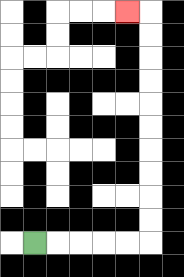{'start': '[1, 10]', 'end': '[5, 0]', 'path_directions': 'R,R,R,R,R,U,U,U,U,U,U,U,U,U,U,L', 'path_coordinates': '[[1, 10], [2, 10], [3, 10], [4, 10], [5, 10], [6, 10], [6, 9], [6, 8], [6, 7], [6, 6], [6, 5], [6, 4], [6, 3], [6, 2], [6, 1], [6, 0], [5, 0]]'}